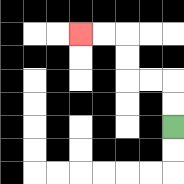{'start': '[7, 5]', 'end': '[3, 1]', 'path_directions': 'U,U,L,L,U,U,L,L', 'path_coordinates': '[[7, 5], [7, 4], [7, 3], [6, 3], [5, 3], [5, 2], [5, 1], [4, 1], [3, 1]]'}